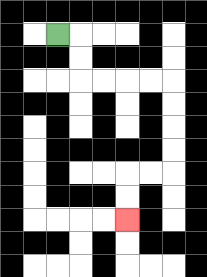{'start': '[2, 1]', 'end': '[5, 9]', 'path_directions': 'R,D,D,R,R,R,R,D,D,D,D,L,L,D,D', 'path_coordinates': '[[2, 1], [3, 1], [3, 2], [3, 3], [4, 3], [5, 3], [6, 3], [7, 3], [7, 4], [7, 5], [7, 6], [7, 7], [6, 7], [5, 7], [5, 8], [5, 9]]'}